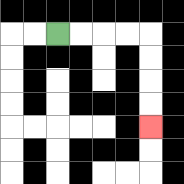{'start': '[2, 1]', 'end': '[6, 5]', 'path_directions': 'R,R,R,R,D,D,D,D', 'path_coordinates': '[[2, 1], [3, 1], [4, 1], [5, 1], [6, 1], [6, 2], [6, 3], [6, 4], [6, 5]]'}